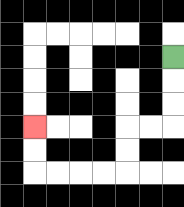{'start': '[7, 2]', 'end': '[1, 5]', 'path_directions': 'D,D,D,L,L,D,D,L,L,L,L,U,U', 'path_coordinates': '[[7, 2], [7, 3], [7, 4], [7, 5], [6, 5], [5, 5], [5, 6], [5, 7], [4, 7], [3, 7], [2, 7], [1, 7], [1, 6], [1, 5]]'}